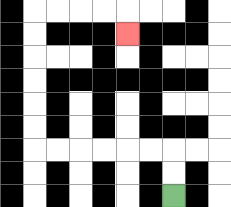{'start': '[7, 8]', 'end': '[5, 1]', 'path_directions': 'U,U,L,L,L,L,L,L,U,U,U,U,U,U,R,R,R,R,D', 'path_coordinates': '[[7, 8], [7, 7], [7, 6], [6, 6], [5, 6], [4, 6], [3, 6], [2, 6], [1, 6], [1, 5], [1, 4], [1, 3], [1, 2], [1, 1], [1, 0], [2, 0], [3, 0], [4, 0], [5, 0], [5, 1]]'}